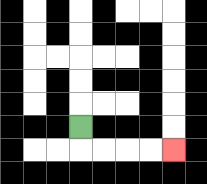{'start': '[3, 5]', 'end': '[7, 6]', 'path_directions': 'D,R,R,R,R', 'path_coordinates': '[[3, 5], [3, 6], [4, 6], [5, 6], [6, 6], [7, 6]]'}